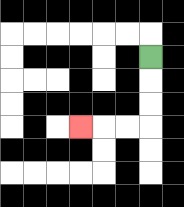{'start': '[6, 2]', 'end': '[3, 5]', 'path_directions': 'D,D,D,L,L,L', 'path_coordinates': '[[6, 2], [6, 3], [6, 4], [6, 5], [5, 5], [4, 5], [3, 5]]'}